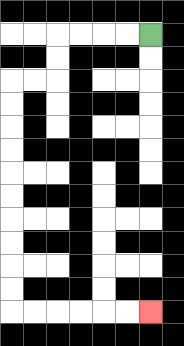{'start': '[6, 1]', 'end': '[6, 13]', 'path_directions': 'L,L,L,L,D,D,L,L,D,D,D,D,D,D,D,D,D,D,R,R,R,R,R,R', 'path_coordinates': '[[6, 1], [5, 1], [4, 1], [3, 1], [2, 1], [2, 2], [2, 3], [1, 3], [0, 3], [0, 4], [0, 5], [0, 6], [0, 7], [0, 8], [0, 9], [0, 10], [0, 11], [0, 12], [0, 13], [1, 13], [2, 13], [3, 13], [4, 13], [5, 13], [6, 13]]'}